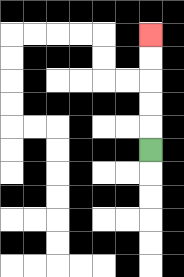{'start': '[6, 6]', 'end': '[6, 1]', 'path_directions': 'U,U,U,U,U', 'path_coordinates': '[[6, 6], [6, 5], [6, 4], [6, 3], [6, 2], [6, 1]]'}